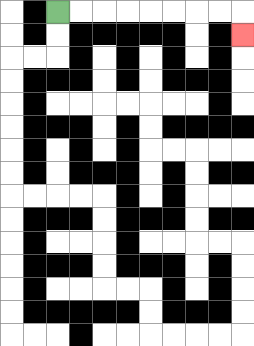{'start': '[2, 0]', 'end': '[10, 1]', 'path_directions': 'R,R,R,R,R,R,R,R,D', 'path_coordinates': '[[2, 0], [3, 0], [4, 0], [5, 0], [6, 0], [7, 0], [8, 0], [9, 0], [10, 0], [10, 1]]'}